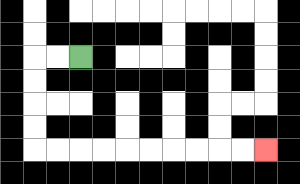{'start': '[3, 2]', 'end': '[11, 6]', 'path_directions': 'L,L,D,D,D,D,R,R,R,R,R,R,R,R,R,R', 'path_coordinates': '[[3, 2], [2, 2], [1, 2], [1, 3], [1, 4], [1, 5], [1, 6], [2, 6], [3, 6], [4, 6], [5, 6], [6, 6], [7, 6], [8, 6], [9, 6], [10, 6], [11, 6]]'}